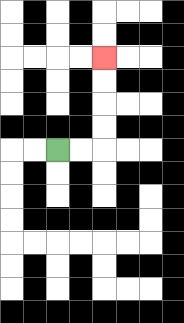{'start': '[2, 6]', 'end': '[4, 2]', 'path_directions': 'R,R,U,U,U,U', 'path_coordinates': '[[2, 6], [3, 6], [4, 6], [4, 5], [4, 4], [4, 3], [4, 2]]'}